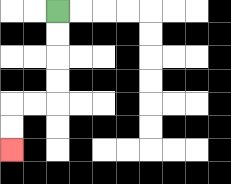{'start': '[2, 0]', 'end': '[0, 6]', 'path_directions': 'D,D,D,D,L,L,D,D', 'path_coordinates': '[[2, 0], [2, 1], [2, 2], [2, 3], [2, 4], [1, 4], [0, 4], [0, 5], [0, 6]]'}